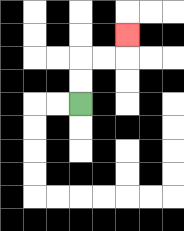{'start': '[3, 4]', 'end': '[5, 1]', 'path_directions': 'U,U,R,R,U', 'path_coordinates': '[[3, 4], [3, 3], [3, 2], [4, 2], [5, 2], [5, 1]]'}